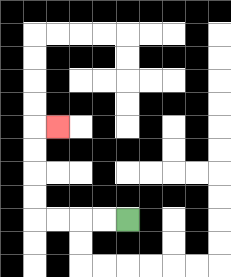{'start': '[5, 9]', 'end': '[2, 5]', 'path_directions': 'L,L,L,L,U,U,U,U,R', 'path_coordinates': '[[5, 9], [4, 9], [3, 9], [2, 9], [1, 9], [1, 8], [1, 7], [1, 6], [1, 5], [2, 5]]'}